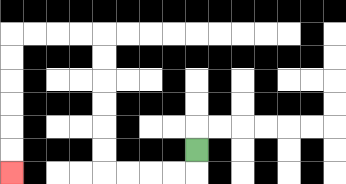{'start': '[8, 6]', 'end': '[0, 7]', 'path_directions': 'D,L,L,L,L,U,U,U,U,U,U,L,L,L,L,D,D,D,D,D,D', 'path_coordinates': '[[8, 6], [8, 7], [7, 7], [6, 7], [5, 7], [4, 7], [4, 6], [4, 5], [4, 4], [4, 3], [4, 2], [4, 1], [3, 1], [2, 1], [1, 1], [0, 1], [0, 2], [0, 3], [0, 4], [0, 5], [0, 6], [0, 7]]'}